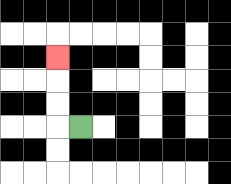{'start': '[3, 5]', 'end': '[2, 2]', 'path_directions': 'L,U,U,U', 'path_coordinates': '[[3, 5], [2, 5], [2, 4], [2, 3], [2, 2]]'}